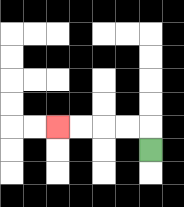{'start': '[6, 6]', 'end': '[2, 5]', 'path_directions': 'U,L,L,L,L', 'path_coordinates': '[[6, 6], [6, 5], [5, 5], [4, 5], [3, 5], [2, 5]]'}